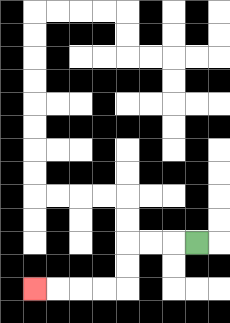{'start': '[8, 10]', 'end': '[1, 12]', 'path_directions': 'L,L,L,D,D,L,L,L,L', 'path_coordinates': '[[8, 10], [7, 10], [6, 10], [5, 10], [5, 11], [5, 12], [4, 12], [3, 12], [2, 12], [1, 12]]'}